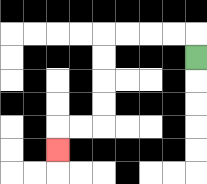{'start': '[8, 2]', 'end': '[2, 6]', 'path_directions': 'U,L,L,L,L,D,D,D,D,L,L,D', 'path_coordinates': '[[8, 2], [8, 1], [7, 1], [6, 1], [5, 1], [4, 1], [4, 2], [4, 3], [4, 4], [4, 5], [3, 5], [2, 5], [2, 6]]'}